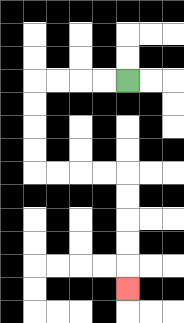{'start': '[5, 3]', 'end': '[5, 12]', 'path_directions': 'L,L,L,L,D,D,D,D,R,R,R,R,D,D,D,D,D', 'path_coordinates': '[[5, 3], [4, 3], [3, 3], [2, 3], [1, 3], [1, 4], [1, 5], [1, 6], [1, 7], [2, 7], [3, 7], [4, 7], [5, 7], [5, 8], [5, 9], [5, 10], [5, 11], [5, 12]]'}